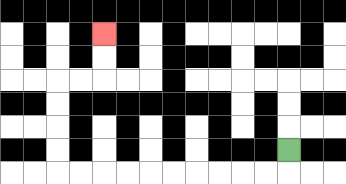{'start': '[12, 6]', 'end': '[4, 1]', 'path_directions': 'D,L,L,L,L,L,L,L,L,L,L,U,U,U,U,R,R,U,U', 'path_coordinates': '[[12, 6], [12, 7], [11, 7], [10, 7], [9, 7], [8, 7], [7, 7], [6, 7], [5, 7], [4, 7], [3, 7], [2, 7], [2, 6], [2, 5], [2, 4], [2, 3], [3, 3], [4, 3], [4, 2], [4, 1]]'}